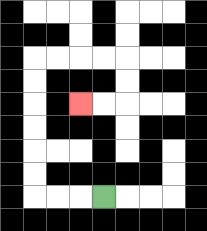{'start': '[4, 8]', 'end': '[3, 4]', 'path_directions': 'L,L,L,U,U,U,U,U,U,R,R,R,R,D,D,L,L', 'path_coordinates': '[[4, 8], [3, 8], [2, 8], [1, 8], [1, 7], [1, 6], [1, 5], [1, 4], [1, 3], [1, 2], [2, 2], [3, 2], [4, 2], [5, 2], [5, 3], [5, 4], [4, 4], [3, 4]]'}